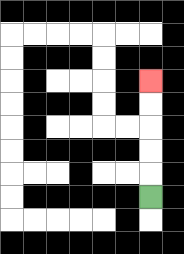{'start': '[6, 8]', 'end': '[6, 3]', 'path_directions': 'U,U,U,U,U', 'path_coordinates': '[[6, 8], [6, 7], [6, 6], [6, 5], [6, 4], [6, 3]]'}